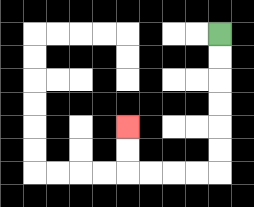{'start': '[9, 1]', 'end': '[5, 5]', 'path_directions': 'D,D,D,D,D,D,L,L,L,L,U,U', 'path_coordinates': '[[9, 1], [9, 2], [9, 3], [9, 4], [9, 5], [9, 6], [9, 7], [8, 7], [7, 7], [6, 7], [5, 7], [5, 6], [5, 5]]'}